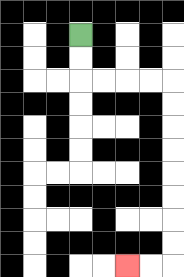{'start': '[3, 1]', 'end': '[5, 11]', 'path_directions': 'D,D,R,R,R,R,D,D,D,D,D,D,D,D,L,L', 'path_coordinates': '[[3, 1], [3, 2], [3, 3], [4, 3], [5, 3], [6, 3], [7, 3], [7, 4], [7, 5], [7, 6], [7, 7], [7, 8], [7, 9], [7, 10], [7, 11], [6, 11], [5, 11]]'}